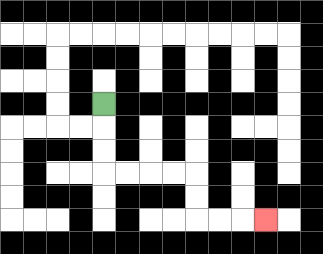{'start': '[4, 4]', 'end': '[11, 9]', 'path_directions': 'D,D,D,R,R,R,R,D,D,R,R,R', 'path_coordinates': '[[4, 4], [4, 5], [4, 6], [4, 7], [5, 7], [6, 7], [7, 7], [8, 7], [8, 8], [8, 9], [9, 9], [10, 9], [11, 9]]'}